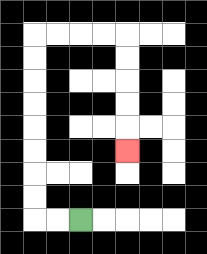{'start': '[3, 9]', 'end': '[5, 6]', 'path_directions': 'L,L,U,U,U,U,U,U,U,U,R,R,R,R,D,D,D,D,D', 'path_coordinates': '[[3, 9], [2, 9], [1, 9], [1, 8], [1, 7], [1, 6], [1, 5], [1, 4], [1, 3], [1, 2], [1, 1], [2, 1], [3, 1], [4, 1], [5, 1], [5, 2], [5, 3], [5, 4], [5, 5], [5, 6]]'}